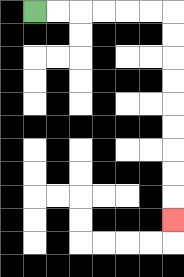{'start': '[1, 0]', 'end': '[7, 9]', 'path_directions': 'R,R,R,R,R,R,D,D,D,D,D,D,D,D,D', 'path_coordinates': '[[1, 0], [2, 0], [3, 0], [4, 0], [5, 0], [6, 0], [7, 0], [7, 1], [7, 2], [7, 3], [7, 4], [7, 5], [7, 6], [7, 7], [7, 8], [7, 9]]'}